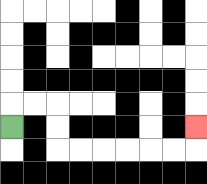{'start': '[0, 5]', 'end': '[8, 5]', 'path_directions': 'U,R,R,D,D,R,R,R,R,R,R,U', 'path_coordinates': '[[0, 5], [0, 4], [1, 4], [2, 4], [2, 5], [2, 6], [3, 6], [4, 6], [5, 6], [6, 6], [7, 6], [8, 6], [8, 5]]'}